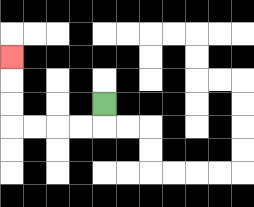{'start': '[4, 4]', 'end': '[0, 2]', 'path_directions': 'D,L,L,L,L,U,U,U', 'path_coordinates': '[[4, 4], [4, 5], [3, 5], [2, 5], [1, 5], [0, 5], [0, 4], [0, 3], [0, 2]]'}